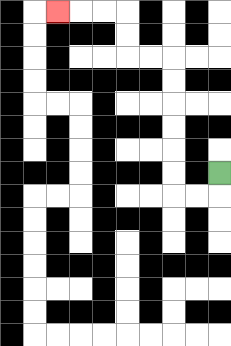{'start': '[9, 7]', 'end': '[2, 0]', 'path_directions': 'D,L,L,U,U,U,U,U,U,L,L,U,U,L,L,L', 'path_coordinates': '[[9, 7], [9, 8], [8, 8], [7, 8], [7, 7], [7, 6], [7, 5], [7, 4], [7, 3], [7, 2], [6, 2], [5, 2], [5, 1], [5, 0], [4, 0], [3, 0], [2, 0]]'}